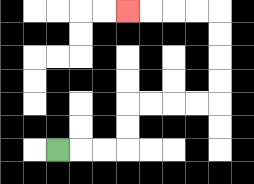{'start': '[2, 6]', 'end': '[5, 0]', 'path_directions': 'R,R,R,U,U,R,R,R,R,U,U,U,U,L,L,L,L', 'path_coordinates': '[[2, 6], [3, 6], [4, 6], [5, 6], [5, 5], [5, 4], [6, 4], [7, 4], [8, 4], [9, 4], [9, 3], [9, 2], [9, 1], [9, 0], [8, 0], [7, 0], [6, 0], [5, 0]]'}